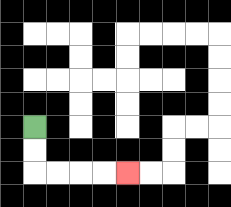{'start': '[1, 5]', 'end': '[5, 7]', 'path_directions': 'D,D,R,R,R,R', 'path_coordinates': '[[1, 5], [1, 6], [1, 7], [2, 7], [3, 7], [4, 7], [5, 7]]'}